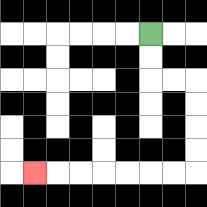{'start': '[6, 1]', 'end': '[1, 7]', 'path_directions': 'D,D,R,R,D,D,D,D,L,L,L,L,L,L,L', 'path_coordinates': '[[6, 1], [6, 2], [6, 3], [7, 3], [8, 3], [8, 4], [8, 5], [8, 6], [8, 7], [7, 7], [6, 7], [5, 7], [4, 7], [3, 7], [2, 7], [1, 7]]'}